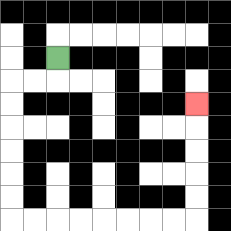{'start': '[2, 2]', 'end': '[8, 4]', 'path_directions': 'D,L,L,D,D,D,D,D,D,R,R,R,R,R,R,R,R,U,U,U,U,U', 'path_coordinates': '[[2, 2], [2, 3], [1, 3], [0, 3], [0, 4], [0, 5], [0, 6], [0, 7], [0, 8], [0, 9], [1, 9], [2, 9], [3, 9], [4, 9], [5, 9], [6, 9], [7, 9], [8, 9], [8, 8], [8, 7], [8, 6], [8, 5], [8, 4]]'}